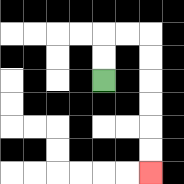{'start': '[4, 3]', 'end': '[6, 7]', 'path_directions': 'U,U,R,R,D,D,D,D,D,D', 'path_coordinates': '[[4, 3], [4, 2], [4, 1], [5, 1], [6, 1], [6, 2], [6, 3], [6, 4], [6, 5], [6, 6], [6, 7]]'}